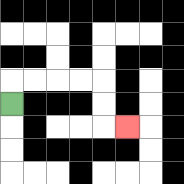{'start': '[0, 4]', 'end': '[5, 5]', 'path_directions': 'U,R,R,R,R,D,D,R', 'path_coordinates': '[[0, 4], [0, 3], [1, 3], [2, 3], [3, 3], [4, 3], [4, 4], [4, 5], [5, 5]]'}